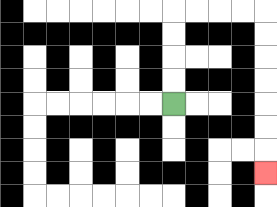{'start': '[7, 4]', 'end': '[11, 7]', 'path_directions': 'U,U,U,U,R,R,R,R,D,D,D,D,D,D,D', 'path_coordinates': '[[7, 4], [7, 3], [7, 2], [7, 1], [7, 0], [8, 0], [9, 0], [10, 0], [11, 0], [11, 1], [11, 2], [11, 3], [11, 4], [11, 5], [11, 6], [11, 7]]'}